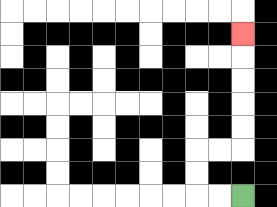{'start': '[10, 8]', 'end': '[10, 1]', 'path_directions': 'L,L,U,U,R,R,U,U,U,U,U', 'path_coordinates': '[[10, 8], [9, 8], [8, 8], [8, 7], [8, 6], [9, 6], [10, 6], [10, 5], [10, 4], [10, 3], [10, 2], [10, 1]]'}